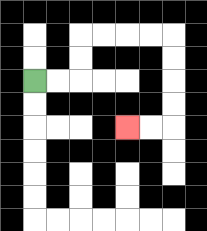{'start': '[1, 3]', 'end': '[5, 5]', 'path_directions': 'R,R,U,U,R,R,R,R,D,D,D,D,L,L', 'path_coordinates': '[[1, 3], [2, 3], [3, 3], [3, 2], [3, 1], [4, 1], [5, 1], [6, 1], [7, 1], [7, 2], [7, 3], [7, 4], [7, 5], [6, 5], [5, 5]]'}